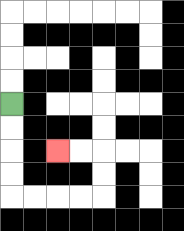{'start': '[0, 4]', 'end': '[2, 6]', 'path_directions': 'D,D,D,D,R,R,R,R,U,U,L,L', 'path_coordinates': '[[0, 4], [0, 5], [0, 6], [0, 7], [0, 8], [1, 8], [2, 8], [3, 8], [4, 8], [4, 7], [4, 6], [3, 6], [2, 6]]'}